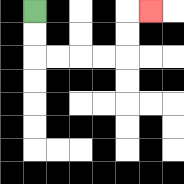{'start': '[1, 0]', 'end': '[6, 0]', 'path_directions': 'D,D,R,R,R,R,U,U,R', 'path_coordinates': '[[1, 0], [1, 1], [1, 2], [2, 2], [3, 2], [4, 2], [5, 2], [5, 1], [5, 0], [6, 0]]'}